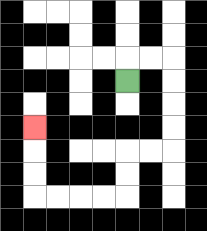{'start': '[5, 3]', 'end': '[1, 5]', 'path_directions': 'U,R,R,D,D,D,D,L,L,D,D,L,L,L,L,U,U,U', 'path_coordinates': '[[5, 3], [5, 2], [6, 2], [7, 2], [7, 3], [7, 4], [7, 5], [7, 6], [6, 6], [5, 6], [5, 7], [5, 8], [4, 8], [3, 8], [2, 8], [1, 8], [1, 7], [1, 6], [1, 5]]'}